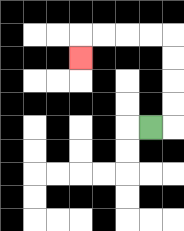{'start': '[6, 5]', 'end': '[3, 2]', 'path_directions': 'R,U,U,U,U,L,L,L,L,D', 'path_coordinates': '[[6, 5], [7, 5], [7, 4], [7, 3], [7, 2], [7, 1], [6, 1], [5, 1], [4, 1], [3, 1], [3, 2]]'}